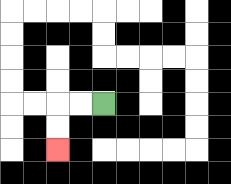{'start': '[4, 4]', 'end': '[2, 6]', 'path_directions': 'L,L,D,D', 'path_coordinates': '[[4, 4], [3, 4], [2, 4], [2, 5], [2, 6]]'}